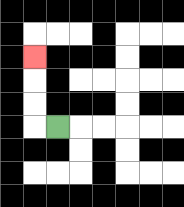{'start': '[2, 5]', 'end': '[1, 2]', 'path_directions': 'L,U,U,U', 'path_coordinates': '[[2, 5], [1, 5], [1, 4], [1, 3], [1, 2]]'}